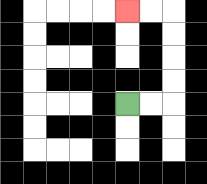{'start': '[5, 4]', 'end': '[5, 0]', 'path_directions': 'R,R,U,U,U,U,L,L', 'path_coordinates': '[[5, 4], [6, 4], [7, 4], [7, 3], [7, 2], [7, 1], [7, 0], [6, 0], [5, 0]]'}